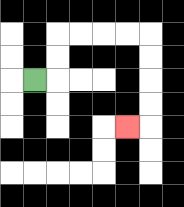{'start': '[1, 3]', 'end': '[5, 5]', 'path_directions': 'R,U,U,R,R,R,R,D,D,D,D,L', 'path_coordinates': '[[1, 3], [2, 3], [2, 2], [2, 1], [3, 1], [4, 1], [5, 1], [6, 1], [6, 2], [6, 3], [6, 4], [6, 5], [5, 5]]'}